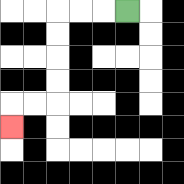{'start': '[5, 0]', 'end': '[0, 5]', 'path_directions': 'L,L,L,D,D,D,D,L,L,D', 'path_coordinates': '[[5, 0], [4, 0], [3, 0], [2, 0], [2, 1], [2, 2], [2, 3], [2, 4], [1, 4], [0, 4], [0, 5]]'}